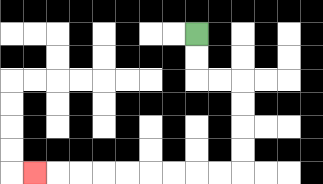{'start': '[8, 1]', 'end': '[1, 7]', 'path_directions': 'D,D,R,R,D,D,D,D,L,L,L,L,L,L,L,L,L', 'path_coordinates': '[[8, 1], [8, 2], [8, 3], [9, 3], [10, 3], [10, 4], [10, 5], [10, 6], [10, 7], [9, 7], [8, 7], [7, 7], [6, 7], [5, 7], [4, 7], [3, 7], [2, 7], [1, 7]]'}